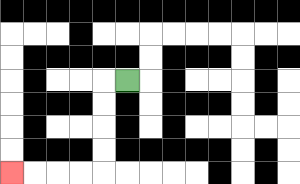{'start': '[5, 3]', 'end': '[0, 7]', 'path_directions': 'L,D,D,D,D,L,L,L,L', 'path_coordinates': '[[5, 3], [4, 3], [4, 4], [4, 5], [4, 6], [4, 7], [3, 7], [2, 7], [1, 7], [0, 7]]'}